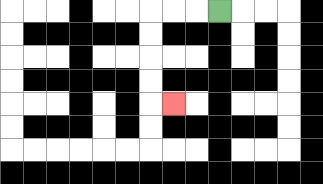{'start': '[9, 0]', 'end': '[7, 4]', 'path_directions': 'L,L,L,D,D,D,D,R', 'path_coordinates': '[[9, 0], [8, 0], [7, 0], [6, 0], [6, 1], [6, 2], [6, 3], [6, 4], [7, 4]]'}